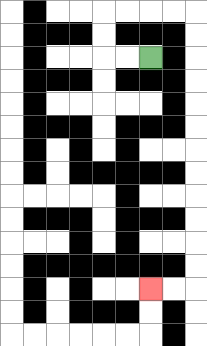{'start': '[6, 2]', 'end': '[6, 12]', 'path_directions': 'L,L,U,U,R,R,R,R,D,D,D,D,D,D,D,D,D,D,D,D,L,L', 'path_coordinates': '[[6, 2], [5, 2], [4, 2], [4, 1], [4, 0], [5, 0], [6, 0], [7, 0], [8, 0], [8, 1], [8, 2], [8, 3], [8, 4], [8, 5], [8, 6], [8, 7], [8, 8], [8, 9], [8, 10], [8, 11], [8, 12], [7, 12], [6, 12]]'}